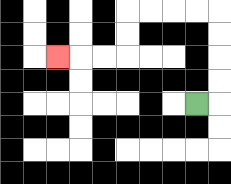{'start': '[8, 4]', 'end': '[2, 2]', 'path_directions': 'R,U,U,U,U,L,L,L,L,D,D,L,L,L', 'path_coordinates': '[[8, 4], [9, 4], [9, 3], [9, 2], [9, 1], [9, 0], [8, 0], [7, 0], [6, 0], [5, 0], [5, 1], [5, 2], [4, 2], [3, 2], [2, 2]]'}